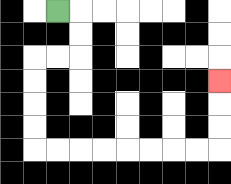{'start': '[2, 0]', 'end': '[9, 3]', 'path_directions': 'R,D,D,L,L,D,D,D,D,R,R,R,R,R,R,R,R,U,U,U', 'path_coordinates': '[[2, 0], [3, 0], [3, 1], [3, 2], [2, 2], [1, 2], [1, 3], [1, 4], [1, 5], [1, 6], [2, 6], [3, 6], [4, 6], [5, 6], [6, 6], [7, 6], [8, 6], [9, 6], [9, 5], [9, 4], [9, 3]]'}